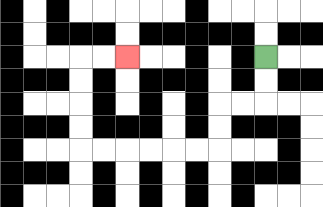{'start': '[11, 2]', 'end': '[5, 2]', 'path_directions': 'D,D,L,L,D,D,L,L,L,L,L,L,U,U,U,U,R,R', 'path_coordinates': '[[11, 2], [11, 3], [11, 4], [10, 4], [9, 4], [9, 5], [9, 6], [8, 6], [7, 6], [6, 6], [5, 6], [4, 6], [3, 6], [3, 5], [3, 4], [3, 3], [3, 2], [4, 2], [5, 2]]'}